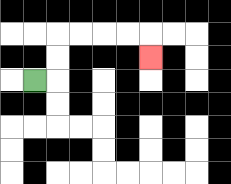{'start': '[1, 3]', 'end': '[6, 2]', 'path_directions': 'R,U,U,R,R,R,R,D', 'path_coordinates': '[[1, 3], [2, 3], [2, 2], [2, 1], [3, 1], [4, 1], [5, 1], [6, 1], [6, 2]]'}